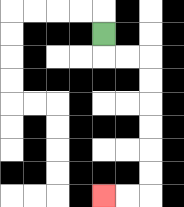{'start': '[4, 1]', 'end': '[4, 8]', 'path_directions': 'D,R,R,D,D,D,D,D,D,L,L', 'path_coordinates': '[[4, 1], [4, 2], [5, 2], [6, 2], [6, 3], [6, 4], [6, 5], [6, 6], [6, 7], [6, 8], [5, 8], [4, 8]]'}